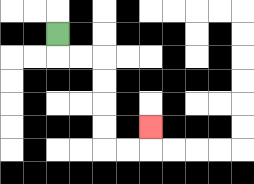{'start': '[2, 1]', 'end': '[6, 5]', 'path_directions': 'D,R,R,D,D,D,D,R,R,U', 'path_coordinates': '[[2, 1], [2, 2], [3, 2], [4, 2], [4, 3], [4, 4], [4, 5], [4, 6], [5, 6], [6, 6], [6, 5]]'}